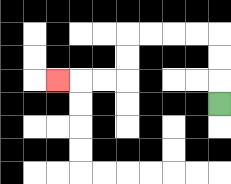{'start': '[9, 4]', 'end': '[2, 3]', 'path_directions': 'U,U,U,L,L,L,L,D,D,L,L,L', 'path_coordinates': '[[9, 4], [9, 3], [9, 2], [9, 1], [8, 1], [7, 1], [6, 1], [5, 1], [5, 2], [5, 3], [4, 3], [3, 3], [2, 3]]'}